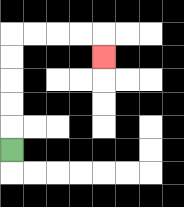{'start': '[0, 6]', 'end': '[4, 2]', 'path_directions': 'U,U,U,U,U,R,R,R,R,D', 'path_coordinates': '[[0, 6], [0, 5], [0, 4], [0, 3], [0, 2], [0, 1], [1, 1], [2, 1], [3, 1], [4, 1], [4, 2]]'}